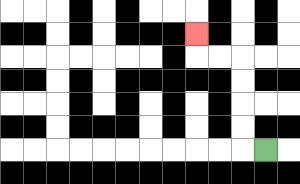{'start': '[11, 6]', 'end': '[8, 1]', 'path_directions': 'L,U,U,U,U,L,L,U', 'path_coordinates': '[[11, 6], [10, 6], [10, 5], [10, 4], [10, 3], [10, 2], [9, 2], [8, 2], [8, 1]]'}